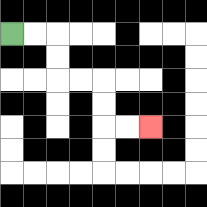{'start': '[0, 1]', 'end': '[6, 5]', 'path_directions': 'R,R,D,D,R,R,D,D,R,R', 'path_coordinates': '[[0, 1], [1, 1], [2, 1], [2, 2], [2, 3], [3, 3], [4, 3], [4, 4], [4, 5], [5, 5], [6, 5]]'}